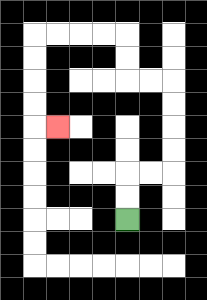{'start': '[5, 9]', 'end': '[2, 5]', 'path_directions': 'U,U,R,R,U,U,U,U,L,L,U,U,L,L,L,L,D,D,D,D,R', 'path_coordinates': '[[5, 9], [5, 8], [5, 7], [6, 7], [7, 7], [7, 6], [7, 5], [7, 4], [7, 3], [6, 3], [5, 3], [5, 2], [5, 1], [4, 1], [3, 1], [2, 1], [1, 1], [1, 2], [1, 3], [1, 4], [1, 5], [2, 5]]'}